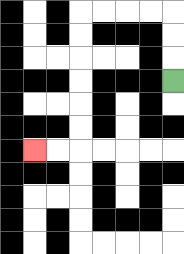{'start': '[7, 3]', 'end': '[1, 6]', 'path_directions': 'U,U,U,L,L,L,L,D,D,D,D,D,D,L,L', 'path_coordinates': '[[7, 3], [7, 2], [7, 1], [7, 0], [6, 0], [5, 0], [4, 0], [3, 0], [3, 1], [3, 2], [3, 3], [3, 4], [3, 5], [3, 6], [2, 6], [1, 6]]'}